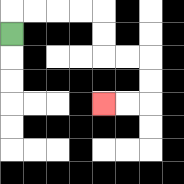{'start': '[0, 1]', 'end': '[4, 4]', 'path_directions': 'U,R,R,R,R,D,D,R,R,D,D,L,L', 'path_coordinates': '[[0, 1], [0, 0], [1, 0], [2, 0], [3, 0], [4, 0], [4, 1], [4, 2], [5, 2], [6, 2], [6, 3], [6, 4], [5, 4], [4, 4]]'}